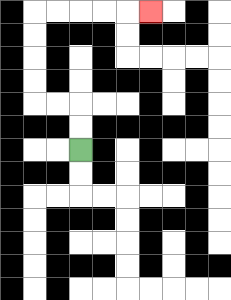{'start': '[3, 6]', 'end': '[6, 0]', 'path_directions': 'U,U,L,L,U,U,U,U,R,R,R,R,R', 'path_coordinates': '[[3, 6], [3, 5], [3, 4], [2, 4], [1, 4], [1, 3], [1, 2], [1, 1], [1, 0], [2, 0], [3, 0], [4, 0], [5, 0], [6, 0]]'}